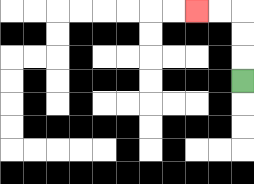{'start': '[10, 3]', 'end': '[8, 0]', 'path_directions': 'U,U,U,L,L', 'path_coordinates': '[[10, 3], [10, 2], [10, 1], [10, 0], [9, 0], [8, 0]]'}